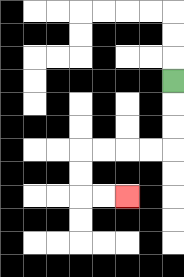{'start': '[7, 3]', 'end': '[5, 8]', 'path_directions': 'D,D,D,L,L,L,L,D,D,R,R', 'path_coordinates': '[[7, 3], [7, 4], [7, 5], [7, 6], [6, 6], [5, 6], [4, 6], [3, 6], [3, 7], [3, 8], [4, 8], [5, 8]]'}